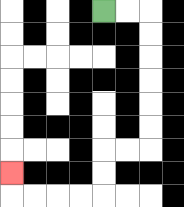{'start': '[4, 0]', 'end': '[0, 7]', 'path_directions': 'R,R,D,D,D,D,D,D,L,L,D,D,L,L,L,L,U', 'path_coordinates': '[[4, 0], [5, 0], [6, 0], [6, 1], [6, 2], [6, 3], [6, 4], [6, 5], [6, 6], [5, 6], [4, 6], [4, 7], [4, 8], [3, 8], [2, 8], [1, 8], [0, 8], [0, 7]]'}